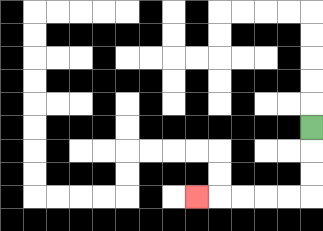{'start': '[13, 5]', 'end': '[8, 8]', 'path_directions': 'D,D,D,L,L,L,L,L', 'path_coordinates': '[[13, 5], [13, 6], [13, 7], [13, 8], [12, 8], [11, 8], [10, 8], [9, 8], [8, 8]]'}